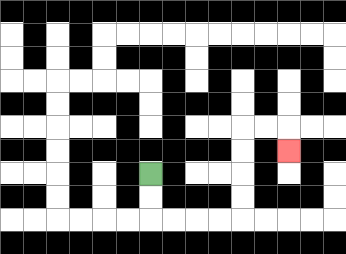{'start': '[6, 7]', 'end': '[12, 6]', 'path_directions': 'D,D,R,R,R,R,U,U,U,U,R,R,D', 'path_coordinates': '[[6, 7], [6, 8], [6, 9], [7, 9], [8, 9], [9, 9], [10, 9], [10, 8], [10, 7], [10, 6], [10, 5], [11, 5], [12, 5], [12, 6]]'}